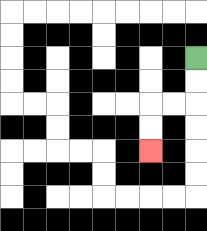{'start': '[8, 2]', 'end': '[6, 6]', 'path_directions': 'D,D,L,L,D,D', 'path_coordinates': '[[8, 2], [8, 3], [8, 4], [7, 4], [6, 4], [6, 5], [6, 6]]'}